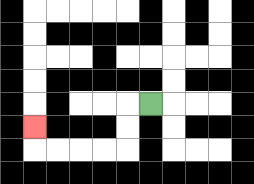{'start': '[6, 4]', 'end': '[1, 5]', 'path_directions': 'L,D,D,L,L,L,L,U', 'path_coordinates': '[[6, 4], [5, 4], [5, 5], [5, 6], [4, 6], [3, 6], [2, 6], [1, 6], [1, 5]]'}